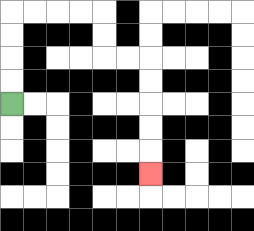{'start': '[0, 4]', 'end': '[6, 7]', 'path_directions': 'U,U,U,U,R,R,R,R,D,D,R,R,D,D,D,D,D', 'path_coordinates': '[[0, 4], [0, 3], [0, 2], [0, 1], [0, 0], [1, 0], [2, 0], [3, 0], [4, 0], [4, 1], [4, 2], [5, 2], [6, 2], [6, 3], [6, 4], [6, 5], [6, 6], [6, 7]]'}